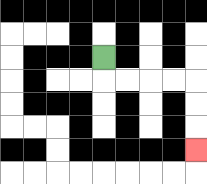{'start': '[4, 2]', 'end': '[8, 6]', 'path_directions': 'D,R,R,R,R,D,D,D', 'path_coordinates': '[[4, 2], [4, 3], [5, 3], [6, 3], [7, 3], [8, 3], [8, 4], [8, 5], [8, 6]]'}